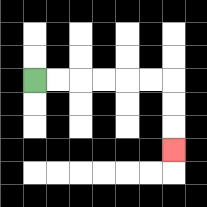{'start': '[1, 3]', 'end': '[7, 6]', 'path_directions': 'R,R,R,R,R,R,D,D,D', 'path_coordinates': '[[1, 3], [2, 3], [3, 3], [4, 3], [5, 3], [6, 3], [7, 3], [7, 4], [7, 5], [7, 6]]'}